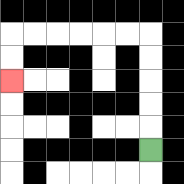{'start': '[6, 6]', 'end': '[0, 3]', 'path_directions': 'U,U,U,U,U,L,L,L,L,L,L,D,D', 'path_coordinates': '[[6, 6], [6, 5], [6, 4], [6, 3], [6, 2], [6, 1], [5, 1], [4, 1], [3, 1], [2, 1], [1, 1], [0, 1], [0, 2], [0, 3]]'}